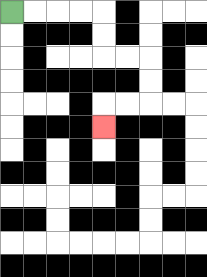{'start': '[0, 0]', 'end': '[4, 5]', 'path_directions': 'R,R,R,R,D,D,R,R,D,D,L,L,D', 'path_coordinates': '[[0, 0], [1, 0], [2, 0], [3, 0], [4, 0], [4, 1], [4, 2], [5, 2], [6, 2], [6, 3], [6, 4], [5, 4], [4, 4], [4, 5]]'}